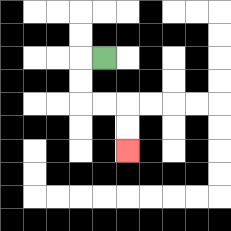{'start': '[4, 2]', 'end': '[5, 6]', 'path_directions': 'L,D,D,R,R,D,D', 'path_coordinates': '[[4, 2], [3, 2], [3, 3], [3, 4], [4, 4], [5, 4], [5, 5], [5, 6]]'}